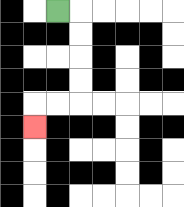{'start': '[2, 0]', 'end': '[1, 5]', 'path_directions': 'R,D,D,D,D,L,L,D', 'path_coordinates': '[[2, 0], [3, 0], [3, 1], [3, 2], [3, 3], [3, 4], [2, 4], [1, 4], [1, 5]]'}